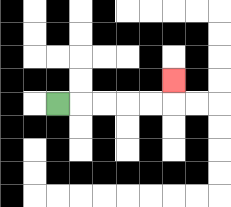{'start': '[2, 4]', 'end': '[7, 3]', 'path_directions': 'R,R,R,R,R,U', 'path_coordinates': '[[2, 4], [3, 4], [4, 4], [5, 4], [6, 4], [7, 4], [7, 3]]'}